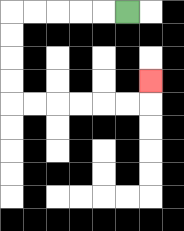{'start': '[5, 0]', 'end': '[6, 3]', 'path_directions': 'L,L,L,L,L,D,D,D,D,R,R,R,R,R,R,U', 'path_coordinates': '[[5, 0], [4, 0], [3, 0], [2, 0], [1, 0], [0, 0], [0, 1], [0, 2], [0, 3], [0, 4], [1, 4], [2, 4], [3, 4], [4, 4], [5, 4], [6, 4], [6, 3]]'}